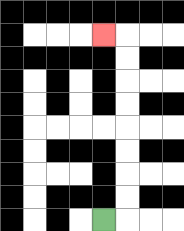{'start': '[4, 9]', 'end': '[4, 1]', 'path_directions': 'R,U,U,U,U,U,U,U,U,L', 'path_coordinates': '[[4, 9], [5, 9], [5, 8], [5, 7], [5, 6], [5, 5], [5, 4], [5, 3], [5, 2], [5, 1], [4, 1]]'}